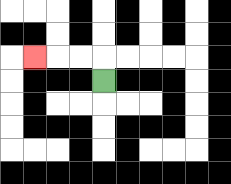{'start': '[4, 3]', 'end': '[1, 2]', 'path_directions': 'U,L,L,L', 'path_coordinates': '[[4, 3], [4, 2], [3, 2], [2, 2], [1, 2]]'}